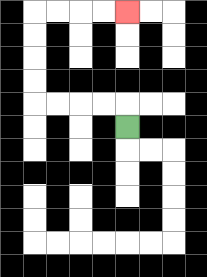{'start': '[5, 5]', 'end': '[5, 0]', 'path_directions': 'U,L,L,L,L,U,U,U,U,R,R,R,R', 'path_coordinates': '[[5, 5], [5, 4], [4, 4], [3, 4], [2, 4], [1, 4], [1, 3], [1, 2], [1, 1], [1, 0], [2, 0], [3, 0], [4, 0], [5, 0]]'}